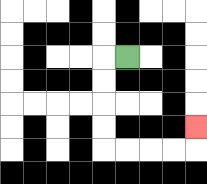{'start': '[5, 2]', 'end': '[8, 5]', 'path_directions': 'L,D,D,D,D,R,R,R,R,U', 'path_coordinates': '[[5, 2], [4, 2], [4, 3], [4, 4], [4, 5], [4, 6], [5, 6], [6, 6], [7, 6], [8, 6], [8, 5]]'}